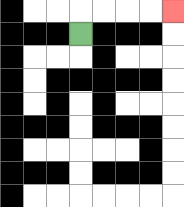{'start': '[3, 1]', 'end': '[7, 0]', 'path_directions': 'U,R,R,R,R', 'path_coordinates': '[[3, 1], [3, 0], [4, 0], [5, 0], [6, 0], [7, 0]]'}